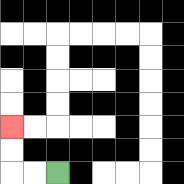{'start': '[2, 7]', 'end': '[0, 5]', 'path_directions': 'L,L,U,U', 'path_coordinates': '[[2, 7], [1, 7], [0, 7], [0, 6], [0, 5]]'}